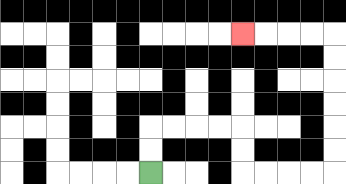{'start': '[6, 7]', 'end': '[10, 1]', 'path_directions': 'U,U,R,R,R,R,D,D,R,R,R,R,U,U,U,U,U,U,L,L,L,L', 'path_coordinates': '[[6, 7], [6, 6], [6, 5], [7, 5], [8, 5], [9, 5], [10, 5], [10, 6], [10, 7], [11, 7], [12, 7], [13, 7], [14, 7], [14, 6], [14, 5], [14, 4], [14, 3], [14, 2], [14, 1], [13, 1], [12, 1], [11, 1], [10, 1]]'}